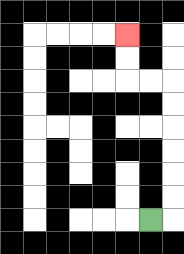{'start': '[6, 9]', 'end': '[5, 1]', 'path_directions': 'R,U,U,U,U,U,U,L,L,U,U', 'path_coordinates': '[[6, 9], [7, 9], [7, 8], [7, 7], [7, 6], [7, 5], [7, 4], [7, 3], [6, 3], [5, 3], [5, 2], [5, 1]]'}